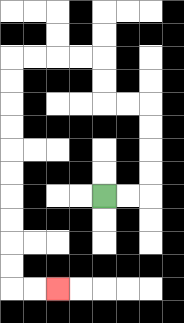{'start': '[4, 8]', 'end': '[2, 12]', 'path_directions': 'R,R,U,U,U,U,L,L,U,U,L,L,L,L,D,D,D,D,D,D,D,D,D,D,R,R', 'path_coordinates': '[[4, 8], [5, 8], [6, 8], [6, 7], [6, 6], [6, 5], [6, 4], [5, 4], [4, 4], [4, 3], [4, 2], [3, 2], [2, 2], [1, 2], [0, 2], [0, 3], [0, 4], [0, 5], [0, 6], [0, 7], [0, 8], [0, 9], [0, 10], [0, 11], [0, 12], [1, 12], [2, 12]]'}